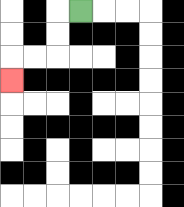{'start': '[3, 0]', 'end': '[0, 3]', 'path_directions': 'L,D,D,L,L,D', 'path_coordinates': '[[3, 0], [2, 0], [2, 1], [2, 2], [1, 2], [0, 2], [0, 3]]'}